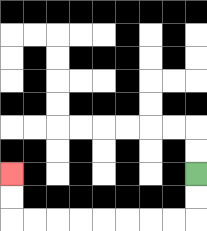{'start': '[8, 7]', 'end': '[0, 7]', 'path_directions': 'D,D,L,L,L,L,L,L,L,L,U,U', 'path_coordinates': '[[8, 7], [8, 8], [8, 9], [7, 9], [6, 9], [5, 9], [4, 9], [3, 9], [2, 9], [1, 9], [0, 9], [0, 8], [0, 7]]'}